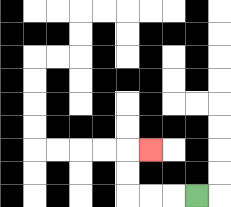{'start': '[8, 8]', 'end': '[6, 6]', 'path_directions': 'L,L,L,U,U,R', 'path_coordinates': '[[8, 8], [7, 8], [6, 8], [5, 8], [5, 7], [5, 6], [6, 6]]'}